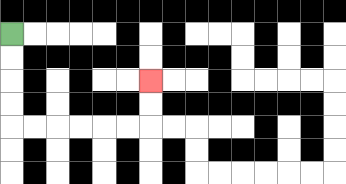{'start': '[0, 1]', 'end': '[6, 3]', 'path_directions': 'D,D,D,D,R,R,R,R,R,R,U,U', 'path_coordinates': '[[0, 1], [0, 2], [0, 3], [0, 4], [0, 5], [1, 5], [2, 5], [3, 5], [4, 5], [5, 5], [6, 5], [6, 4], [6, 3]]'}